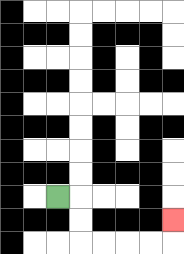{'start': '[2, 8]', 'end': '[7, 9]', 'path_directions': 'R,D,D,R,R,R,R,U', 'path_coordinates': '[[2, 8], [3, 8], [3, 9], [3, 10], [4, 10], [5, 10], [6, 10], [7, 10], [7, 9]]'}